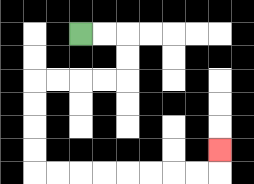{'start': '[3, 1]', 'end': '[9, 6]', 'path_directions': 'R,R,D,D,L,L,L,L,D,D,D,D,R,R,R,R,R,R,R,R,U', 'path_coordinates': '[[3, 1], [4, 1], [5, 1], [5, 2], [5, 3], [4, 3], [3, 3], [2, 3], [1, 3], [1, 4], [1, 5], [1, 6], [1, 7], [2, 7], [3, 7], [4, 7], [5, 7], [6, 7], [7, 7], [8, 7], [9, 7], [9, 6]]'}